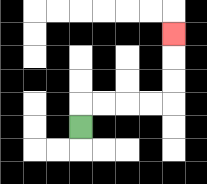{'start': '[3, 5]', 'end': '[7, 1]', 'path_directions': 'U,R,R,R,R,U,U,U', 'path_coordinates': '[[3, 5], [3, 4], [4, 4], [5, 4], [6, 4], [7, 4], [7, 3], [7, 2], [7, 1]]'}